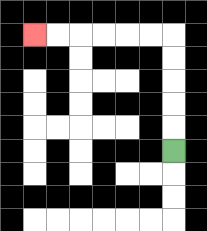{'start': '[7, 6]', 'end': '[1, 1]', 'path_directions': 'U,U,U,U,U,L,L,L,L,L,L', 'path_coordinates': '[[7, 6], [7, 5], [7, 4], [7, 3], [7, 2], [7, 1], [6, 1], [5, 1], [4, 1], [3, 1], [2, 1], [1, 1]]'}